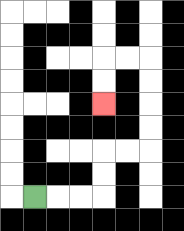{'start': '[1, 8]', 'end': '[4, 4]', 'path_directions': 'R,R,R,U,U,R,R,U,U,U,U,L,L,D,D', 'path_coordinates': '[[1, 8], [2, 8], [3, 8], [4, 8], [4, 7], [4, 6], [5, 6], [6, 6], [6, 5], [6, 4], [6, 3], [6, 2], [5, 2], [4, 2], [4, 3], [4, 4]]'}